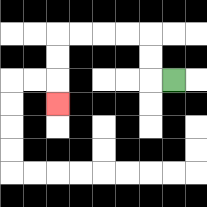{'start': '[7, 3]', 'end': '[2, 4]', 'path_directions': 'L,U,U,L,L,L,L,D,D,D', 'path_coordinates': '[[7, 3], [6, 3], [6, 2], [6, 1], [5, 1], [4, 1], [3, 1], [2, 1], [2, 2], [2, 3], [2, 4]]'}